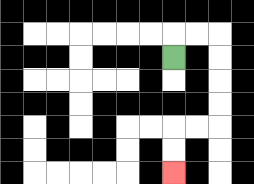{'start': '[7, 2]', 'end': '[7, 7]', 'path_directions': 'U,R,R,D,D,D,D,L,L,D,D', 'path_coordinates': '[[7, 2], [7, 1], [8, 1], [9, 1], [9, 2], [9, 3], [9, 4], [9, 5], [8, 5], [7, 5], [7, 6], [7, 7]]'}